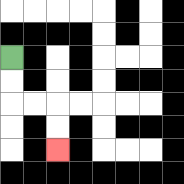{'start': '[0, 2]', 'end': '[2, 6]', 'path_directions': 'D,D,R,R,D,D', 'path_coordinates': '[[0, 2], [0, 3], [0, 4], [1, 4], [2, 4], [2, 5], [2, 6]]'}